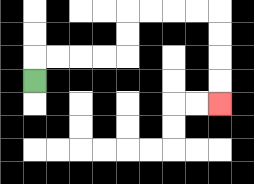{'start': '[1, 3]', 'end': '[9, 4]', 'path_directions': 'U,R,R,R,R,U,U,R,R,R,R,D,D,D,D', 'path_coordinates': '[[1, 3], [1, 2], [2, 2], [3, 2], [4, 2], [5, 2], [5, 1], [5, 0], [6, 0], [7, 0], [8, 0], [9, 0], [9, 1], [9, 2], [9, 3], [9, 4]]'}